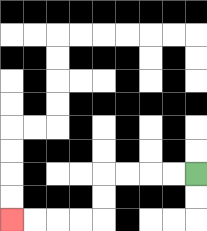{'start': '[8, 7]', 'end': '[0, 9]', 'path_directions': 'L,L,L,L,D,D,L,L,L,L', 'path_coordinates': '[[8, 7], [7, 7], [6, 7], [5, 7], [4, 7], [4, 8], [4, 9], [3, 9], [2, 9], [1, 9], [0, 9]]'}